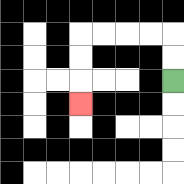{'start': '[7, 3]', 'end': '[3, 4]', 'path_directions': 'U,U,L,L,L,L,D,D,D', 'path_coordinates': '[[7, 3], [7, 2], [7, 1], [6, 1], [5, 1], [4, 1], [3, 1], [3, 2], [3, 3], [3, 4]]'}